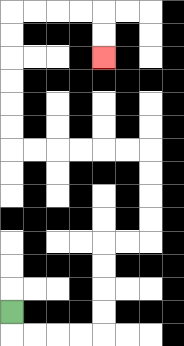{'start': '[0, 13]', 'end': '[4, 2]', 'path_directions': 'D,R,R,R,R,U,U,U,U,R,R,U,U,U,U,L,L,L,L,L,L,U,U,U,U,U,U,R,R,R,R,D,D', 'path_coordinates': '[[0, 13], [0, 14], [1, 14], [2, 14], [3, 14], [4, 14], [4, 13], [4, 12], [4, 11], [4, 10], [5, 10], [6, 10], [6, 9], [6, 8], [6, 7], [6, 6], [5, 6], [4, 6], [3, 6], [2, 6], [1, 6], [0, 6], [0, 5], [0, 4], [0, 3], [0, 2], [0, 1], [0, 0], [1, 0], [2, 0], [3, 0], [4, 0], [4, 1], [4, 2]]'}